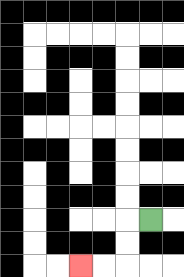{'start': '[6, 9]', 'end': '[3, 11]', 'path_directions': 'L,D,D,L,L', 'path_coordinates': '[[6, 9], [5, 9], [5, 10], [5, 11], [4, 11], [3, 11]]'}